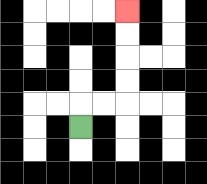{'start': '[3, 5]', 'end': '[5, 0]', 'path_directions': 'U,R,R,U,U,U,U', 'path_coordinates': '[[3, 5], [3, 4], [4, 4], [5, 4], [5, 3], [5, 2], [5, 1], [5, 0]]'}